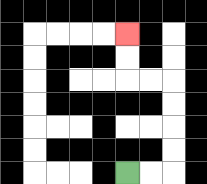{'start': '[5, 7]', 'end': '[5, 1]', 'path_directions': 'R,R,U,U,U,U,L,L,U,U', 'path_coordinates': '[[5, 7], [6, 7], [7, 7], [7, 6], [7, 5], [7, 4], [7, 3], [6, 3], [5, 3], [5, 2], [5, 1]]'}